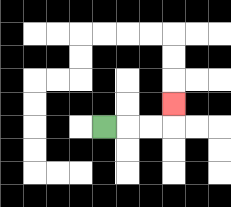{'start': '[4, 5]', 'end': '[7, 4]', 'path_directions': 'R,R,R,U', 'path_coordinates': '[[4, 5], [5, 5], [6, 5], [7, 5], [7, 4]]'}